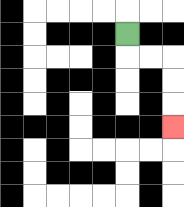{'start': '[5, 1]', 'end': '[7, 5]', 'path_directions': 'D,R,R,D,D,D', 'path_coordinates': '[[5, 1], [5, 2], [6, 2], [7, 2], [7, 3], [7, 4], [7, 5]]'}